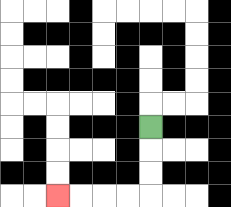{'start': '[6, 5]', 'end': '[2, 8]', 'path_directions': 'D,D,D,L,L,L,L', 'path_coordinates': '[[6, 5], [6, 6], [6, 7], [6, 8], [5, 8], [4, 8], [3, 8], [2, 8]]'}